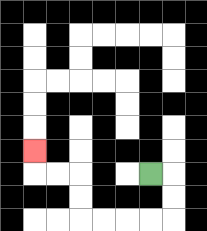{'start': '[6, 7]', 'end': '[1, 6]', 'path_directions': 'R,D,D,L,L,L,L,U,U,L,L,U', 'path_coordinates': '[[6, 7], [7, 7], [7, 8], [7, 9], [6, 9], [5, 9], [4, 9], [3, 9], [3, 8], [3, 7], [2, 7], [1, 7], [1, 6]]'}